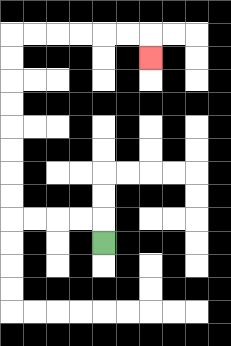{'start': '[4, 10]', 'end': '[6, 2]', 'path_directions': 'U,L,L,L,L,U,U,U,U,U,U,U,U,R,R,R,R,R,R,D', 'path_coordinates': '[[4, 10], [4, 9], [3, 9], [2, 9], [1, 9], [0, 9], [0, 8], [0, 7], [0, 6], [0, 5], [0, 4], [0, 3], [0, 2], [0, 1], [1, 1], [2, 1], [3, 1], [4, 1], [5, 1], [6, 1], [6, 2]]'}